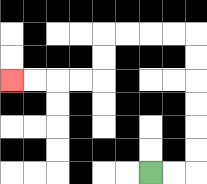{'start': '[6, 7]', 'end': '[0, 3]', 'path_directions': 'R,R,U,U,U,U,U,U,L,L,L,L,D,D,L,L,L,L', 'path_coordinates': '[[6, 7], [7, 7], [8, 7], [8, 6], [8, 5], [8, 4], [8, 3], [8, 2], [8, 1], [7, 1], [6, 1], [5, 1], [4, 1], [4, 2], [4, 3], [3, 3], [2, 3], [1, 3], [0, 3]]'}